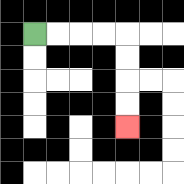{'start': '[1, 1]', 'end': '[5, 5]', 'path_directions': 'R,R,R,R,D,D,D,D', 'path_coordinates': '[[1, 1], [2, 1], [3, 1], [4, 1], [5, 1], [5, 2], [5, 3], [5, 4], [5, 5]]'}